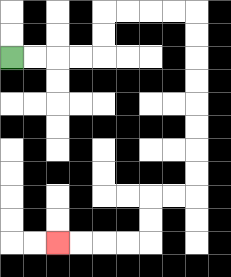{'start': '[0, 2]', 'end': '[2, 10]', 'path_directions': 'R,R,R,R,U,U,R,R,R,R,D,D,D,D,D,D,D,D,L,L,D,D,L,L,L,L', 'path_coordinates': '[[0, 2], [1, 2], [2, 2], [3, 2], [4, 2], [4, 1], [4, 0], [5, 0], [6, 0], [7, 0], [8, 0], [8, 1], [8, 2], [8, 3], [8, 4], [8, 5], [8, 6], [8, 7], [8, 8], [7, 8], [6, 8], [6, 9], [6, 10], [5, 10], [4, 10], [3, 10], [2, 10]]'}